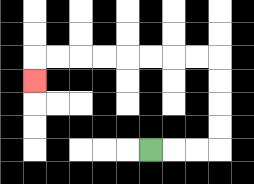{'start': '[6, 6]', 'end': '[1, 3]', 'path_directions': 'R,R,R,U,U,U,U,L,L,L,L,L,L,L,L,D', 'path_coordinates': '[[6, 6], [7, 6], [8, 6], [9, 6], [9, 5], [9, 4], [9, 3], [9, 2], [8, 2], [7, 2], [6, 2], [5, 2], [4, 2], [3, 2], [2, 2], [1, 2], [1, 3]]'}